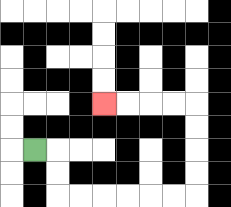{'start': '[1, 6]', 'end': '[4, 4]', 'path_directions': 'R,D,D,R,R,R,R,R,R,U,U,U,U,L,L,L,L', 'path_coordinates': '[[1, 6], [2, 6], [2, 7], [2, 8], [3, 8], [4, 8], [5, 8], [6, 8], [7, 8], [8, 8], [8, 7], [8, 6], [8, 5], [8, 4], [7, 4], [6, 4], [5, 4], [4, 4]]'}